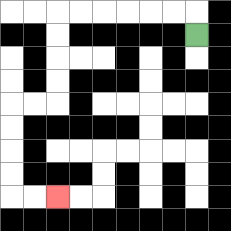{'start': '[8, 1]', 'end': '[2, 8]', 'path_directions': 'U,L,L,L,L,L,L,D,D,D,D,L,L,D,D,D,D,R,R', 'path_coordinates': '[[8, 1], [8, 0], [7, 0], [6, 0], [5, 0], [4, 0], [3, 0], [2, 0], [2, 1], [2, 2], [2, 3], [2, 4], [1, 4], [0, 4], [0, 5], [0, 6], [0, 7], [0, 8], [1, 8], [2, 8]]'}